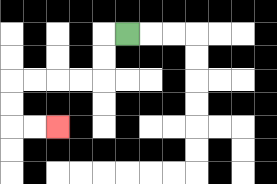{'start': '[5, 1]', 'end': '[2, 5]', 'path_directions': 'L,D,D,L,L,L,L,D,D,R,R', 'path_coordinates': '[[5, 1], [4, 1], [4, 2], [4, 3], [3, 3], [2, 3], [1, 3], [0, 3], [0, 4], [0, 5], [1, 5], [2, 5]]'}